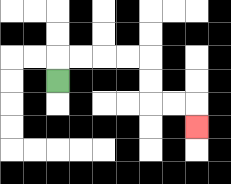{'start': '[2, 3]', 'end': '[8, 5]', 'path_directions': 'U,R,R,R,R,D,D,R,R,D', 'path_coordinates': '[[2, 3], [2, 2], [3, 2], [4, 2], [5, 2], [6, 2], [6, 3], [6, 4], [7, 4], [8, 4], [8, 5]]'}